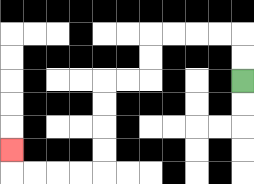{'start': '[10, 3]', 'end': '[0, 6]', 'path_directions': 'U,U,L,L,L,L,D,D,L,L,D,D,D,D,L,L,L,L,U', 'path_coordinates': '[[10, 3], [10, 2], [10, 1], [9, 1], [8, 1], [7, 1], [6, 1], [6, 2], [6, 3], [5, 3], [4, 3], [4, 4], [4, 5], [4, 6], [4, 7], [3, 7], [2, 7], [1, 7], [0, 7], [0, 6]]'}